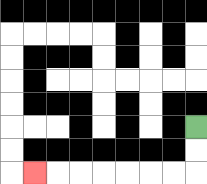{'start': '[8, 5]', 'end': '[1, 7]', 'path_directions': 'D,D,L,L,L,L,L,L,L', 'path_coordinates': '[[8, 5], [8, 6], [8, 7], [7, 7], [6, 7], [5, 7], [4, 7], [3, 7], [2, 7], [1, 7]]'}